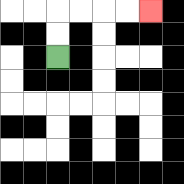{'start': '[2, 2]', 'end': '[6, 0]', 'path_directions': 'U,U,R,R,R,R', 'path_coordinates': '[[2, 2], [2, 1], [2, 0], [3, 0], [4, 0], [5, 0], [6, 0]]'}